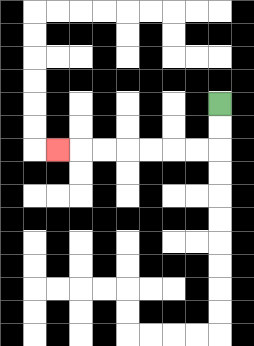{'start': '[9, 4]', 'end': '[2, 6]', 'path_directions': 'D,D,L,L,L,L,L,L,L', 'path_coordinates': '[[9, 4], [9, 5], [9, 6], [8, 6], [7, 6], [6, 6], [5, 6], [4, 6], [3, 6], [2, 6]]'}